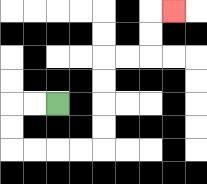{'start': '[2, 4]', 'end': '[7, 0]', 'path_directions': 'L,L,D,D,R,R,R,R,U,U,U,U,R,R,U,U,R', 'path_coordinates': '[[2, 4], [1, 4], [0, 4], [0, 5], [0, 6], [1, 6], [2, 6], [3, 6], [4, 6], [4, 5], [4, 4], [4, 3], [4, 2], [5, 2], [6, 2], [6, 1], [6, 0], [7, 0]]'}